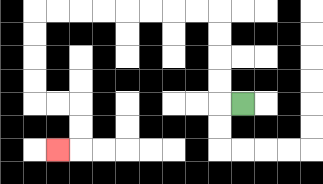{'start': '[10, 4]', 'end': '[2, 6]', 'path_directions': 'L,U,U,U,U,L,L,L,L,L,L,L,L,D,D,D,D,R,R,D,D,L', 'path_coordinates': '[[10, 4], [9, 4], [9, 3], [9, 2], [9, 1], [9, 0], [8, 0], [7, 0], [6, 0], [5, 0], [4, 0], [3, 0], [2, 0], [1, 0], [1, 1], [1, 2], [1, 3], [1, 4], [2, 4], [3, 4], [3, 5], [3, 6], [2, 6]]'}